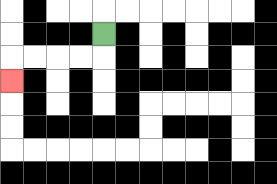{'start': '[4, 1]', 'end': '[0, 3]', 'path_directions': 'D,L,L,L,L,D', 'path_coordinates': '[[4, 1], [4, 2], [3, 2], [2, 2], [1, 2], [0, 2], [0, 3]]'}